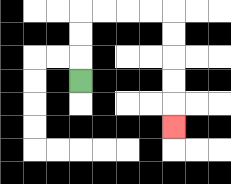{'start': '[3, 3]', 'end': '[7, 5]', 'path_directions': 'U,U,U,R,R,R,R,D,D,D,D,D', 'path_coordinates': '[[3, 3], [3, 2], [3, 1], [3, 0], [4, 0], [5, 0], [6, 0], [7, 0], [7, 1], [7, 2], [7, 3], [7, 4], [7, 5]]'}